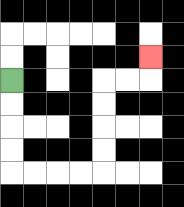{'start': '[0, 3]', 'end': '[6, 2]', 'path_directions': 'D,D,D,D,R,R,R,R,U,U,U,U,R,R,U', 'path_coordinates': '[[0, 3], [0, 4], [0, 5], [0, 6], [0, 7], [1, 7], [2, 7], [3, 7], [4, 7], [4, 6], [4, 5], [4, 4], [4, 3], [5, 3], [6, 3], [6, 2]]'}